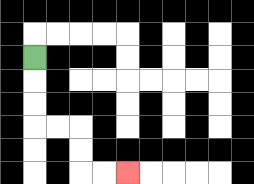{'start': '[1, 2]', 'end': '[5, 7]', 'path_directions': 'D,D,D,R,R,D,D,R,R', 'path_coordinates': '[[1, 2], [1, 3], [1, 4], [1, 5], [2, 5], [3, 5], [3, 6], [3, 7], [4, 7], [5, 7]]'}